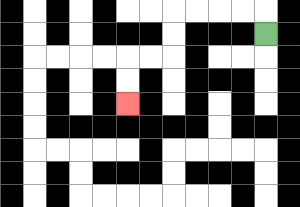{'start': '[11, 1]', 'end': '[5, 4]', 'path_directions': 'U,L,L,L,L,D,D,L,L,D,D', 'path_coordinates': '[[11, 1], [11, 0], [10, 0], [9, 0], [8, 0], [7, 0], [7, 1], [7, 2], [6, 2], [5, 2], [5, 3], [5, 4]]'}